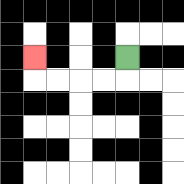{'start': '[5, 2]', 'end': '[1, 2]', 'path_directions': 'D,L,L,L,L,U', 'path_coordinates': '[[5, 2], [5, 3], [4, 3], [3, 3], [2, 3], [1, 3], [1, 2]]'}